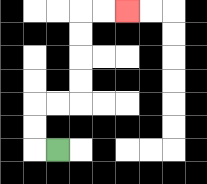{'start': '[2, 6]', 'end': '[5, 0]', 'path_directions': 'L,U,U,R,R,U,U,U,U,R,R', 'path_coordinates': '[[2, 6], [1, 6], [1, 5], [1, 4], [2, 4], [3, 4], [3, 3], [3, 2], [3, 1], [3, 0], [4, 0], [5, 0]]'}